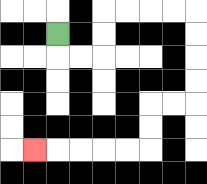{'start': '[2, 1]', 'end': '[1, 6]', 'path_directions': 'D,R,R,U,U,R,R,R,R,D,D,D,D,L,L,D,D,L,L,L,L,L', 'path_coordinates': '[[2, 1], [2, 2], [3, 2], [4, 2], [4, 1], [4, 0], [5, 0], [6, 0], [7, 0], [8, 0], [8, 1], [8, 2], [8, 3], [8, 4], [7, 4], [6, 4], [6, 5], [6, 6], [5, 6], [4, 6], [3, 6], [2, 6], [1, 6]]'}